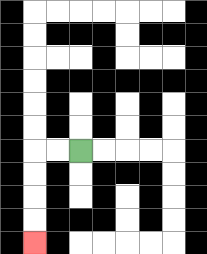{'start': '[3, 6]', 'end': '[1, 10]', 'path_directions': 'L,L,D,D,D,D', 'path_coordinates': '[[3, 6], [2, 6], [1, 6], [1, 7], [1, 8], [1, 9], [1, 10]]'}